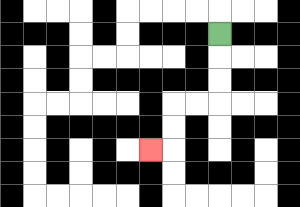{'start': '[9, 1]', 'end': '[6, 6]', 'path_directions': 'D,D,D,L,L,D,D,L', 'path_coordinates': '[[9, 1], [9, 2], [9, 3], [9, 4], [8, 4], [7, 4], [7, 5], [7, 6], [6, 6]]'}